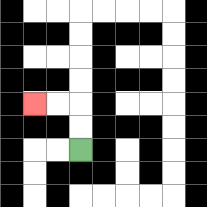{'start': '[3, 6]', 'end': '[1, 4]', 'path_directions': 'U,U,L,L', 'path_coordinates': '[[3, 6], [3, 5], [3, 4], [2, 4], [1, 4]]'}